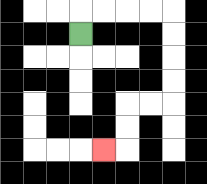{'start': '[3, 1]', 'end': '[4, 6]', 'path_directions': 'U,R,R,R,R,D,D,D,D,L,L,D,D,L', 'path_coordinates': '[[3, 1], [3, 0], [4, 0], [5, 0], [6, 0], [7, 0], [7, 1], [7, 2], [7, 3], [7, 4], [6, 4], [5, 4], [5, 5], [5, 6], [4, 6]]'}